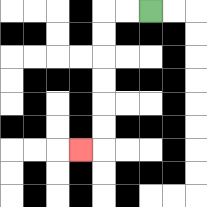{'start': '[6, 0]', 'end': '[3, 6]', 'path_directions': 'L,L,D,D,D,D,D,D,L', 'path_coordinates': '[[6, 0], [5, 0], [4, 0], [4, 1], [4, 2], [4, 3], [4, 4], [4, 5], [4, 6], [3, 6]]'}